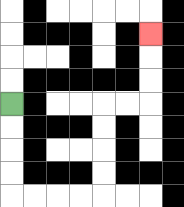{'start': '[0, 4]', 'end': '[6, 1]', 'path_directions': 'D,D,D,D,R,R,R,R,U,U,U,U,R,R,U,U,U', 'path_coordinates': '[[0, 4], [0, 5], [0, 6], [0, 7], [0, 8], [1, 8], [2, 8], [3, 8], [4, 8], [4, 7], [4, 6], [4, 5], [4, 4], [5, 4], [6, 4], [6, 3], [6, 2], [6, 1]]'}